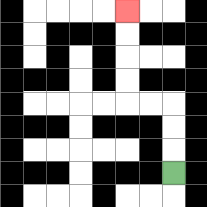{'start': '[7, 7]', 'end': '[5, 0]', 'path_directions': 'U,U,U,L,L,U,U,U,U', 'path_coordinates': '[[7, 7], [7, 6], [7, 5], [7, 4], [6, 4], [5, 4], [5, 3], [5, 2], [5, 1], [5, 0]]'}